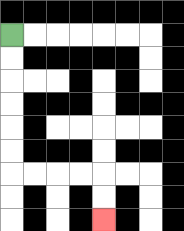{'start': '[0, 1]', 'end': '[4, 9]', 'path_directions': 'D,D,D,D,D,D,R,R,R,R,D,D', 'path_coordinates': '[[0, 1], [0, 2], [0, 3], [0, 4], [0, 5], [0, 6], [0, 7], [1, 7], [2, 7], [3, 7], [4, 7], [4, 8], [4, 9]]'}